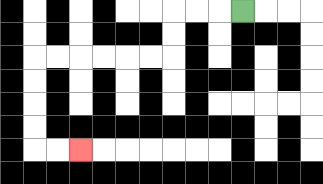{'start': '[10, 0]', 'end': '[3, 6]', 'path_directions': 'L,L,L,D,D,L,L,L,L,L,L,D,D,D,D,R,R', 'path_coordinates': '[[10, 0], [9, 0], [8, 0], [7, 0], [7, 1], [7, 2], [6, 2], [5, 2], [4, 2], [3, 2], [2, 2], [1, 2], [1, 3], [1, 4], [1, 5], [1, 6], [2, 6], [3, 6]]'}